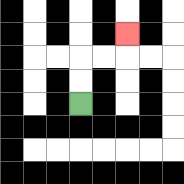{'start': '[3, 4]', 'end': '[5, 1]', 'path_directions': 'U,U,R,R,U', 'path_coordinates': '[[3, 4], [3, 3], [3, 2], [4, 2], [5, 2], [5, 1]]'}